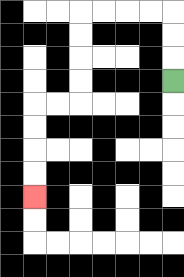{'start': '[7, 3]', 'end': '[1, 8]', 'path_directions': 'U,U,U,L,L,L,L,D,D,D,D,L,L,D,D,D,D', 'path_coordinates': '[[7, 3], [7, 2], [7, 1], [7, 0], [6, 0], [5, 0], [4, 0], [3, 0], [3, 1], [3, 2], [3, 3], [3, 4], [2, 4], [1, 4], [1, 5], [1, 6], [1, 7], [1, 8]]'}